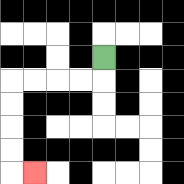{'start': '[4, 2]', 'end': '[1, 7]', 'path_directions': 'D,L,L,L,L,D,D,D,D,R', 'path_coordinates': '[[4, 2], [4, 3], [3, 3], [2, 3], [1, 3], [0, 3], [0, 4], [0, 5], [0, 6], [0, 7], [1, 7]]'}